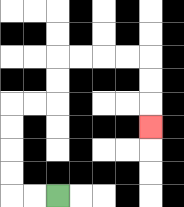{'start': '[2, 8]', 'end': '[6, 5]', 'path_directions': 'L,L,U,U,U,U,R,R,U,U,R,R,R,R,D,D,D', 'path_coordinates': '[[2, 8], [1, 8], [0, 8], [0, 7], [0, 6], [0, 5], [0, 4], [1, 4], [2, 4], [2, 3], [2, 2], [3, 2], [4, 2], [5, 2], [6, 2], [6, 3], [6, 4], [6, 5]]'}